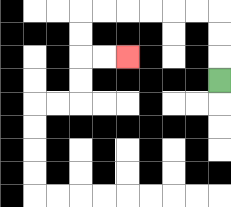{'start': '[9, 3]', 'end': '[5, 2]', 'path_directions': 'U,U,U,L,L,L,L,L,L,D,D,R,R', 'path_coordinates': '[[9, 3], [9, 2], [9, 1], [9, 0], [8, 0], [7, 0], [6, 0], [5, 0], [4, 0], [3, 0], [3, 1], [3, 2], [4, 2], [5, 2]]'}